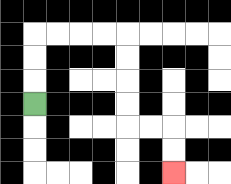{'start': '[1, 4]', 'end': '[7, 7]', 'path_directions': 'U,U,U,R,R,R,R,D,D,D,D,R,R,D,D', 'path_coordinates': '[[1, 4], [1, 3], [1, 2], [1, 1], [2, 1], [3, 1], [4, 1], [5, 1], [5, 2], [5, 3], [5, 4], [5, 5], [6, 5], [7, 5], [7, 6], [7, 7]]'}